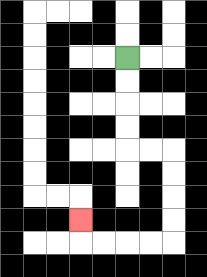{'start': '[5, 2]', 'end': '[3, 9]', 'path_directions': 'D,D,D,D,R,R,D,D,D,D,L,L,L,L,U', 'path_coordinates': '[[5, 2], [5, 3], [5, 4], [5, 5], [5, 6], [6, 6], [7, 6], [7, 7], [7, 8], [7, 9], [7, 10], [6, 10], [5, 10], [4, 10], [3, 10], [3, 9]]'}